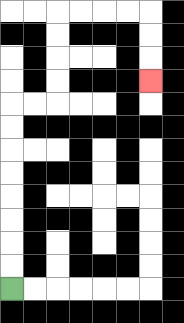{'start': '[0, 12]', 'end': '[6, 3]', 'path_directions': 'U,U,U,U,U,U,U,U,R,R,U,U,U,U,R,R,R,R,D,D,D', 'path_coordinates': '[[0, 12], [0, 11], [0, 10], [0, 9], [0, 8], [0, 7], [0, 6], [0, 5], [0, 4], [1, 4], [2, 4], [2, 3], [2, 2], [2, 1], [2, 0], [3, 0], [4, 0], [5, 0], [6, 0], [6, 1], [6, 2], [6, 3]]'}